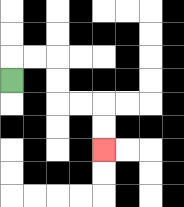{'start': '[0, 3]', 'end': '[4, 6]', 'path_directions': 'U,R,R,D,D,R,R,D,D', 'path_coordinates': '[[0, 3], [0, 2], [1, 2], [2, 2], [2, 3], [2, 4], [3, 4], [4, 4], [4, 5], [4, 6]]'}